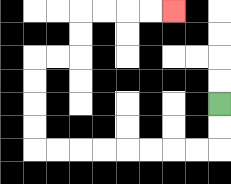{'start': '[9, 4]', 'end': '[7, 0]', 'path_directions': 'D,D,L,L,L,L,L,L,L,L,U,U,U,U,R,R,U,U,R,R,R,R', 'path_coordinates': '[[9, 4], [9, 5], [9, 6], [8, 6], [7, 6], [6, 6], [5, 6], [4, 6], [3, 6], [2, 6], [1, 6], [1, 5], [1, 4], [1, 3], [1, 2], [2, 2], [3, 2], [3, 1], [3, 0], [4, 0], [5, 0], [6, 0], [7, 0]]'}